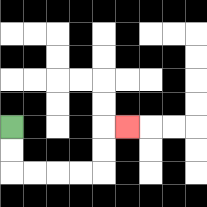{'start': '[0, 5]', 'end': '[5, 5]', 'path_directions': 'D,D,R,R,R,R,U,U,R', 'path_coordinates': '[[0, 5], [0, 6], [0, 7], [1, 7], [2, 7], [3, 7], [4, 7], [4, 6], [4, 5], [5, 5]]'}